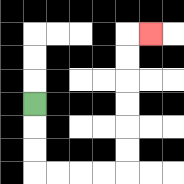{'start': '[1, 4]', 'end': '[6, 1]', 'path_directions': 'D,D,D,R,R,R,R,U,U,U,U,U,U,R', 'path_coordinates': '[[1, 4], [1, 5], [1, 6], [1, 7], [2, 7], [3, 7], [4, 7], [5, 7], [5, 6], [5, 5], [5, 4], [5, 3], [5, 2], [5, 1], [6, 1]]'}